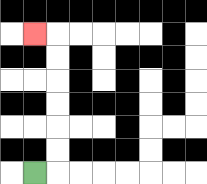{'start': '[1, 7]', 'end': '[1, 1]', 'path_directions': 'R,U,U,U,U,U,U,L', 'path_coordinates': '[[1, 7], [2, 7], [2, 6], [2, 5], [2, 4], [2, 3], [2, 2], [2, 1], [1, 1]]'}